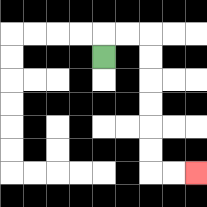{'start': '[4, 2]', 'end': '[8, 7]', 'path_directions': 'U,R,R,D,D,D,D,D,D,R,R', 'path_coordinates': '[[4, 2], [4, 1], [5, 1], [6, 1], [6, 2], [6, 3], [6, 4], [6, 5], [6, 6], [6, 7], [7, 7], [8, 7]]'}